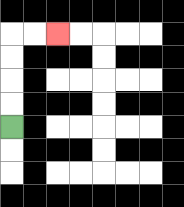{'start': '[0, 5]', 'end': '[2, 1]', 'path_directions': 'U,U,U,U,R,R', 'path_coordinates': '[[0, 5], [0, 4], [0, 3], [0, 2], [0, 1], [1, 1], [2, 1]]'}